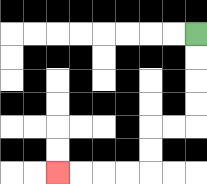{'start': '[8, 1]', 'end': '[2, 7]', 'path_directions': 'D,D,D,D,L,L,D,D,L,L,L,L', 'path_coordinates': '[[8, 1], [8, 2], [8, 3], [8, 4], [8, 5], [7, 5], [6, 5], [6, 6], [6, 7], [5, 7], [4, 7], [3, 7], [2, 7]]'}